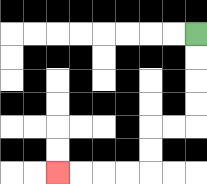{'start': '[8, 1]', 'end': '[2, 7]', 'path_directions': 'D,D,D,D,L,L,D,D,L,L,L,L', 'path_coordinates': '[[8, 1], [8, 2], [8, 3], [8, 4], [8, 5], [7, 5], [6, 5], [6, 6], [6, 7], [5, 7], [4, 7], [3, 7], [2, 7]]'}